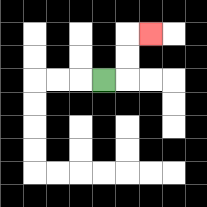{'start': '[4, 3]', 'end': '[6, 1]', 'path_directions': 'R,U,U,R', 'path_coordinates': '[[4, 3], [5, 3], [5, 2], [5, 1], [6, 1]]'}